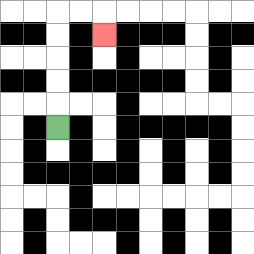{'start': '[2, 5]', 'end': '[4, 1]', 'path_directions': 'U,U,U,U,U,R,R,D', 'path_coordinates': '[[2, 5], [2, 4], [2, 3], [2, 2], [2, 1], [2, 0], [3, 0], [4, 0], [4, 1]]'}